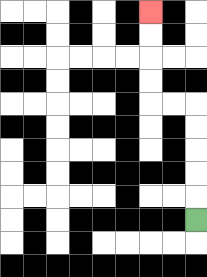{'start': '[8, 9]', 'end': '[6, 0]', 'path_directions': 'U,U,U,U,U,L,L,U,U,U,U', 'path_coordinates': '[[8, 9], [8, 8], [8, 7], [8, 6], [8, 5], [8, 4], [7, 4], [6, 4], [6, 3], [6, 2], [6, 1], [6, 0]]'}